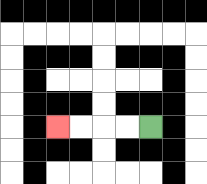{'start': '[6, 5]', 'end': '[2, 5]', 'path_directions': 'L,L,L,L', 'path_coordinates': '[[6, 5], [5, 5], [4, 5], [3, 5], [2, 5]]'}